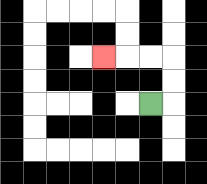{'start': '[6, 4]', 'end': '[4, 2]', 'path_directions': 'R,U,U,L,L,L', 'path_coordinates': '[[6, 4], [7, 4], [7, 3], [7, 2], [6, 2], [5, 2], [4, 2]]'}